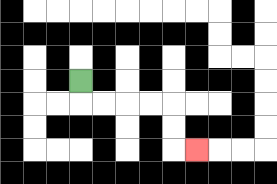{'start': '[3, 3]', 'end': '[8, 6]', 'path_directions': 'D,R,R,R,R,D,D,R', 'path_coordinates': '[[3, 3], [3, 4], [4, 4], [5, 4], [6, 4], [7, 4], [7, 5], [7, 6], [8, 6]]'}